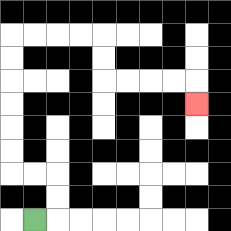{'start': '[1, 9]', 'end': '[8, 4]', 'path_directions': 'R,U,U,L,L,U,U,U,U,U,U,R,R,R,R,D,D,R,R,R,R,D', 'path_coordinates': '[[1, 9], [2, 9], [2, 8], [2, 7], [1, 7], [0, 7], [0, 6], [0, 5], [0, 4], [0, 3], [0, 2], [0, 1], [1, 1], [2, 1], [3, 1], [4, 1], [4, 2], [4, 3], [5, 3], [6, 3], [7, 3], [8, 3], [8, 4]]'}